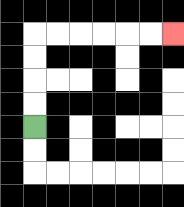{'start': '[1, 5]', 'end': '[7, 1]', 'path_directions': 'U,U,U,U,R,R,R,R,R,R', 'path_coordinates': '[[1, 5], [1, 4], [1, 3], [1, 2], [1, 1], [2, 1], [3, 1], [4, 1], [5, 1], [6, 1], [7, 1]]'}